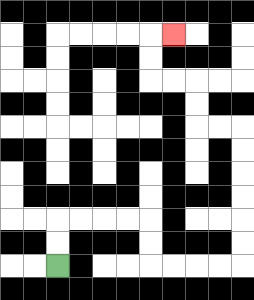{'start': '[2, 11]', 'end': '[7, 1]', 'path_directions': 'U,U,R,R,R,R,D,D,R,R,R,R,U,U,U,U,U,U,L,L,U,U,L,L,U,U,R', 'path_coordinates': '[[2, 11], [2, 10], [2, 9], [3, 9], [4, 9], [5, 9], [6, 9], [6, 10], [6, 11], [7, 11], [8, 11], [9, 11], [10, 11], [10, 10], [10, 9], [10, 8], [10, 7], [10, 6], [10, 5], [9, 5], [8, 5], [8, 4], [8, 3], [7, 3], [6, 3], [6, 2], [6, 1], [7, 1]]'}